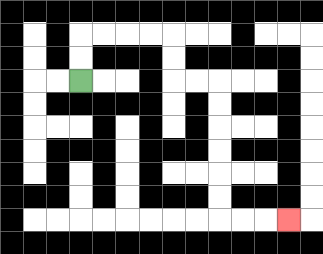{'start': '[3, 3]', 'end': '[12, 9]', 'path_directions': 'U,U,R,R,R,R,D,D,R,R,D,D,D,D,D,D,R,R,R', 'path_coordinates': '[[3, 3], [3, 2], [3, 1], [4, 1], [5, 1], [6, 1], [7, 1], [7, 2], [7, 3], [8, 3], [9, 3], [9, 4], [9, 5], [9, 6], [9, 7], [9, 8], [9, 9], [10, 9], [11, 9], [12, 9]]'}